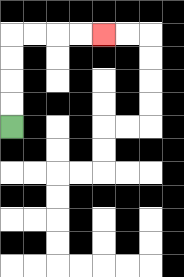{'start': '[0, 5]', 'end': '[4, 1]', 'path_directions': 'U,U,U,U,R,R,R,R', 'path_coordinates': '[[0, 5], [0, 4], [0, 3], [0, 2], [0, 1], [1, 1], [2, 1], [3, 1], [4, 1]]'}